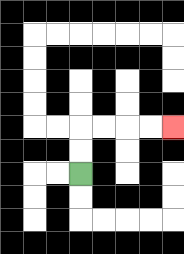{'start': '[3, 7]', 'end': '[7, 5]', 'path_directions': 'U,U,R,R,R,R', 'path_coordinates': '[[3, 7], [3, 6], [3, 5], [4, 5], [5, 5], [6, 5], [7, 5]]'}